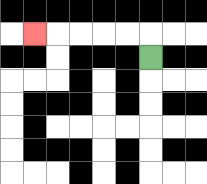{'start': '[6, 2]', 'end': '[1, 1]', 'path_directions': 'U,L,L,L,L,L', 'path_coordinates': '[[6, 2], [6, 1], [5, 1], [4, 1], [3, 1], [2, 1], [1, 1]]'}